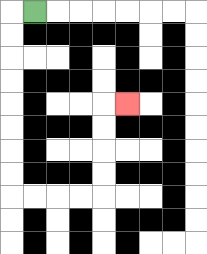{'start': '[1, 0]', 'end': '[5, 4]', 'path_directions': 'L,D,D,D,D,D,D,D,D,R,R,R,R,U,U,U,U,R', 'path_coordinates': '[[1, 0], [0, 0], [0, 1], [0, 2], [0, 3], [0, 4], [0, 5], [0, 6], [0, 7], [0, 8], [1, 8], [2, 8], [3, 8], [4, 8], [4, 7], [4, 6], [4, 5], [4, 4], [5, 4]]'}